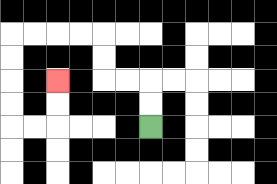{'start': '[6, 5]', 'end': '[2, 3]', 'path_directions': 'U,U,L,L,U,U,L,L,L,L,D,D,D,D,R,R,U,U', 'path_coordinates': '[[6, 5], [6, 4], [6, 3], [5, 3], [4, 3], [4, 2], [4, 1], [3, 1], [2, 1], [1, 1], [0, 1], [0, 2], [0, 3], [0, 4], [0, 5], [1, 5], [2, 5], [2, 4], [2, 3]]'}